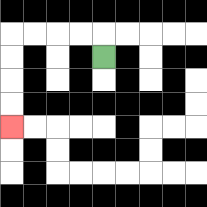{'start': '[4, 2]', 'end': '[0, 5]', 'path_directions': 'U,L,L,L,L,D,D,D,D', 'path_coordinates': '[[4, 2], [4, 1], [3, 1], [2, 1], [1, 1], [0, 1], [0, 2], [0, 3], [0, 4], [0, 5]]'}